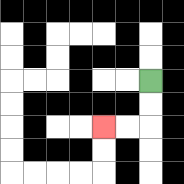{'start': '[6, 3]', 'end': '[4, 5]', 'path_directions': 'D,D,L,L', 'path_coordinates': '[[6, 3], [6, 4], [6, 5], [5, 5], [4, 5]]'}